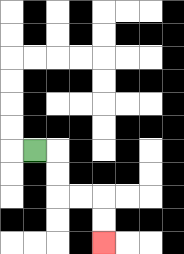{'start': '[1, 6]', 'end': '[4, 10]', 'path_directions': 'R,D,D,R,R,D,D', 'path_coordinates': '[[1, 6], [2, 6], [2, 7], [2, 8], [3, 8], [4, 8], [4, 9], [4, 10]]'}